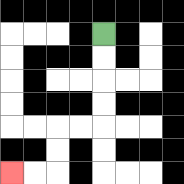{'start': '[4, 1]', 'end': '[0, 7]', 'path_directions': 'D,D,D,D,L,L,D,D,L,L', 'path_coordinates': '[[4, 1], [4, 2], [4, 3], [4, 4], [4, 5], [3, 5], [2, 5], [2, 6], [2, 7], [1, 7], [0, 7]]'}